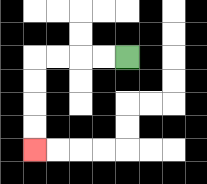{'start': '[5, 2]', 'end': '[1, 6]', 'path_directions': 'L,L,L,L,D,D,D,D', 'path_coordinates': '[[5, 2], [4, 2], [3, 2], [2, 2], [1, 2], [1, 3], [1, 4], [1, 5], [1, 6]]'}